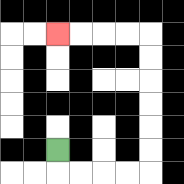{'start': '[2, 6]', 'end': '[2, 1]', 'path_directions': 'D,R,R,R,R,U,U,U,U,U,U,L,L,L,L', 'path_coordinates': '[[2, 6], [2, 7], [3, 7], [4, 7], [5, 7], [6, 7], [6, 6], [6, 5], [6, 4], [6, 3], [6, 2], [6, 1], [5, 1], [4, 1], [3, 1], [2, 1]]'}